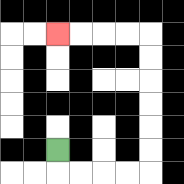{'start': '[2, 6]', 'end': '[2, 1]', 'path_directions': 'D,R,R,R,R,U,U,U,U,U,U,L,L,L,L', 'path_coordinates': '[[2, 6], [2, 7], [3, 7], [4, 7], [5, 7], [6, 7], [6, 6], [6, 5], [6, 4], [6, 3], [6, 2], [6, 1], [5, 1], [4, 1], [3, 1], [2, 1]]'}